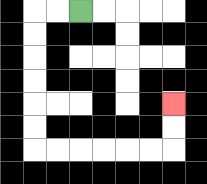{'start': '[3, 0]', 'end': '[7, 4]', 'path_directions': 'L,L,D,D,D,D,D,D,R,R,R,R,R,R,U,U', 'path_coordinates': '[[3, 0], [2, 0], [1, 0], [1, 1], [1, 2], [1, 3], [1, 4], [1, 5], [1, 6], [2, 6], [3, 6], [4, 6], [5, 6], [6, 6], [7, 6], [7, 5], [7, 4]]'}